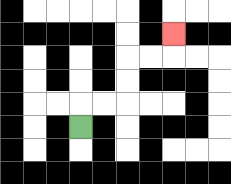{'start': '[3, 5]', 'end': '[7, 1]', 'path_directions': 'U,R,R,U,U,R,R,U', 'path_coordinates': '[[3, 5], [3, 4], [4, 4], [5, 4], [5, 3], [5, 2], [6, 2], [7, 2], [7, 1]]'}